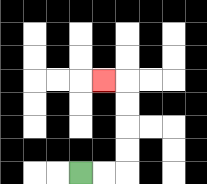{'start': '[3, 7]', 'end': '[4, 3]', 'path_directions': 'R,R,U,U,U,U,L', 'path_coordinates': '[[3, 7], [4, 7], [5, 7], [5, 6], [5, 5], [5, 4], [5, 3], [4, 3]]'}